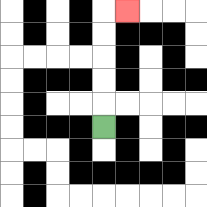{'start': '[4, 5]', 'end': '[5, 0]', 'path_directions': 'U,U,U,U,U,R', 'path_coordinates': '[[4, 5], [4, 4], [4, 3], [4, 2], [4, 1], [4, 0], [5, 0]]'}